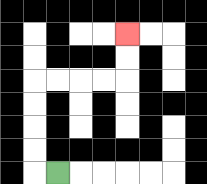{'start': '[2, 7]', 'end': '[5, 1]', 'path_directions': 'L,U,U,U,U,R,R,R,R,U,U', 'path_coordinates': '[[2, 7], [1, 7], [1, 6], [1, 5], [1, 4], [1, 3], [2, 3], [3, 3], [4, 3], [5, 3], [5, 2], [5, 1]]'}